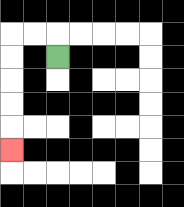{'start': '[2, 2]', 'end': '[0, 6]', 'path_directions': 'U,L,L,D,D,D,D,D', 'path_coordinates': '[[2, 2], [2, 1], [1, 1], [0, 1], [0, 2], [0, 3], [0, 4], [0, 5], [0, 6]]'}